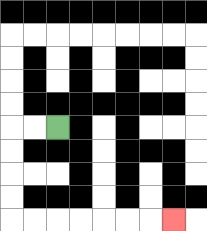{'start': '[2, 5]', 'end': '[7, 9]', 'path_directions': 'L,L,D,D,D,D,R,R,R,R,R,R,R', 'path_coordinates': '[[2, 5], [1, 5], [0, 5], [0, 6], [0, 7], [0, 8], [0, 9], [1, 9], [2, 9], [3, 9], [4, 9], [5, 9], [6, 9], [7, 9]]'}